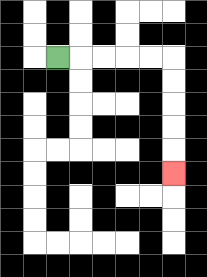{'start': '[2, 2]', 'end': '[7, 7]', 'path_directions': 'R,R,R,R,R,D,D,D,D,D', 'path_coordinates': '[[2, 2], [3, 2], [4, 2], [5, 2], [6, 2], [7, 2], [7, 3], [7, 4], [7, 5], [7, 6], [7, 7]]'}